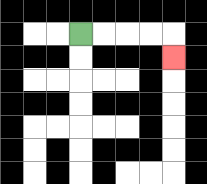{'start': '[3, 1]', 'end': '[7, 2]', 'path_directions': 'R,R,R,R,D', 'path_coordinates': '[[3, 1], [4, 1], [5, 1], [6, 1], [7, 1], [7, 2]]'}